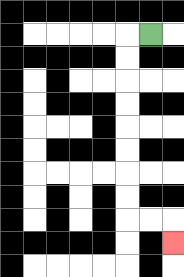{'start': '[6, 1]', 'end': '[7, 10]', 'path_directions': 'L,D,D,D,D,D,D,D,D,R,R,D', 'path_coordinates': '[[6, 1], [5, 1], [5, 2], [5, 3], [5, 4], [5, 5], [5, 6], [5, 7], [5, 8], [5, 9], [6, 9], [7, 9], [7, 10]]'}